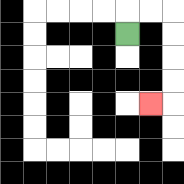{'start': '[5, 1]', 'end': '[6, 4]', 'path_directions': 'U,R,R,D,D,D,D,L', 'path_coordinates': '[[5, 1], [5, 0], [6, 0], [7, 0], [7, 1], [7, 2], [7, 3], [7, 4], [6, 4]]'}